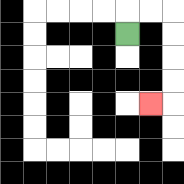{'start': '[5, 1]', 'end': '[6, 4]', 'path_directions': 'U,R,R,D,D,D,D,L', 'path_coordinates': '[[5, 1], [5, 0], [6, 0], [7, 0], [7, 1], [7, 2], [7, 3], [7, 4], [6, 4]]'}